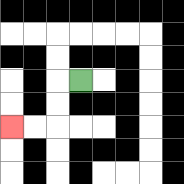{'start': '[3, 3]', 'end': '[0, 5]', 'path_directions': 'L,D,D,L,L', 'path_coordinates': '[[3, 3], [2, 3], [2, 4], [2, 5], [1, 5], [0, 5]]'}